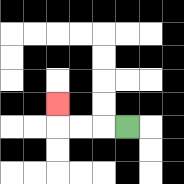{'start': '[5, 5]', 'end': '[2, 4]', 'path_directions': 'L,L,L,U', 'path_coordinates': '[[5, 5], [4, 5], [3, 5], [2, 5], [2, 4]]'}